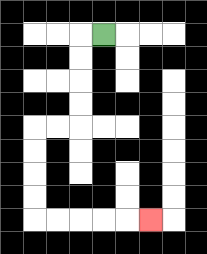{'start': '[4, 1]', 'end': '[6, 9]', 'path_directions': 'L,D,D,D,D,L,L,D,D,D,D,R,R,R,R,R', 'path_coordinates': '[[4, 1], [3, 1], [3, 2], [3, 3], [3, 4], [3, 5], [2, 5], [1, 5], [1, 6], [1, 7], [1, 8], [1, 9], [2, 9], [3, 9], [4, 9], [5, 9], [6, 9]]'}